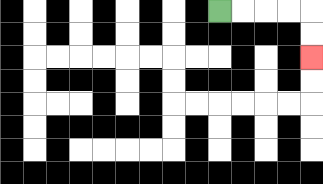{'start': '[9, 0]', 'end': '[13, 2]', 'path_directions': 'R,R,R,R,D,D', 'path_coordinates': '[[9, 0], [10, 0], [11, 0], [12, 0], [13, 0], [13, 1], [13, 2]]'}